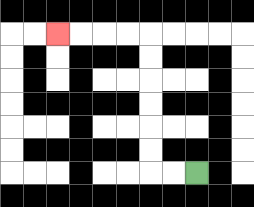{'start': '[8, 7]', 'end': '[2, 1]', 'path_directions': 'L,L,U,U,U,U,U,U,L,L,L,L', 'path_coordinates': '[[8, 7], [7, 7], [6, 7], [6, 6], [6, 5], [6, 4], [6, 3], [6, 2], [6, 1], [5, 1], [4, 1], [3, 1], [2, 1]]'}